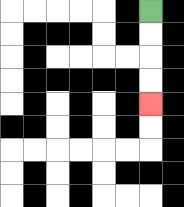{'start': '[6, 0]', 'end': '[6, 4]', 'path_directions': 'D,D,D,D', 'path_coordinates': '[[6, 0], [6, 1], [6, 2], [6, 3], [6, 4]]'}